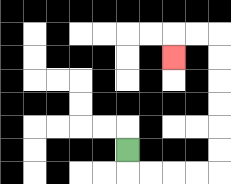{'start': '[5, 6]', 'end': '[7, 2]', 'path_directions': 'D,R,R,R,R,U,U,U,U,U,U,L,L,D', 'path_coordinates': '[[5, 6], [5, 7], [6, 7], [7, 7], [8, 7], [9, 7], [9, 6], [9, 5], [9, 4], [9, 3], [9, 2], [9, 1], [8, 1], [7, 1], [7, 2]]'}